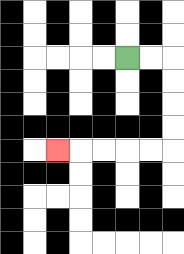{'start': '[5, 2]', 'end': '[2, 6]', 'path_directions': 'R,R,D,D,D,D,L,L,L,L,L', 'path_coordinates': '[[5, 2], [6, 2], [7, 2], [7, 3], [7, 4], [7, 5], [7, 6], [6, 6], [5, 6], [4, 6], [3, 6], [2, 6]]'}